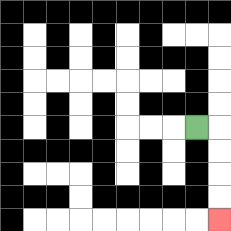{'start': '[8, 5]', 'end': '[9, 9]', 'path_directions': 'R,D,D,D,D', 'path_coordinates': '[[8, 5], [9, 5], [9, 6], [9, 7], [9, 8], [9, 9]]'}